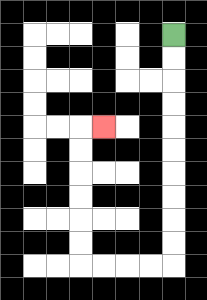{'start': '[7, 1]', 'end': '[4, 5]', 'path_directions': 'D,D,D,D,D,D,D,D,D,D,L,L,L,L,U,U,U,U,U,U,R', 'path_coordinates': '[[7, 1], [7, 2], [7, 3], [7, 4], [7, 5], [7, 6], [7, 7], [7, 8], [7, 9], [7, 10], [7, 11], [6, 11], [5, 11], [4, 11], [3, 11], [3, 10], [3, 9], [3, 8], [3, 7], [3, 6], [3, 5], [4, 5]]'}